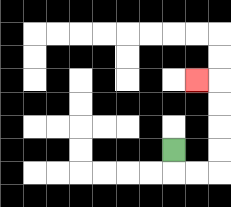{'start': '[7, 6]', 'end': '[8, 3]', 'path_directions': 'D,R,R,U,U,U,U,L', 'path_coordinates': '[[7, 6], [7, 7], [8, 7], [9, 7], [9, 6], [9, 5], [9, 4], [9, 3], [8, 3]]'}